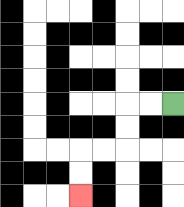{'start': '[7, 4]', 'end': '[3, 8]', 'path_directions': 'L,L,D,D,L,L,D,D', 'path_coordinates': '[[7, 4], [6, 4], [5, 4], [5, 5], [5, 6], [4, 6], [3, 6], [3, 7], [3, 8]]'}